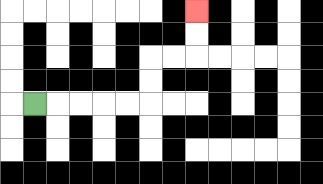{'start': '[1, 4]', 'end': '[8, 0]', 'path_directions': 'R,R,R,R,R,U,U,R,R,U,U', 'path_coordinates': '[[1, 4], [2, 4], [3, 4], [4, 4], [5, 4], [6, 4], [6, 3], [6, 2], [7, 2], [8, 2], [8, 1], [8, 0]]'}